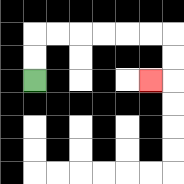{'start': '[1, 3]', 'end': '[6, 3]', 'path_directions': 'U,U,R,R,R,R,R,R,D,D,L', 'path_coordinates': '[[1, 3], [1, 2], [1, 1], [2, 1], [3, 1], [4, 1], [5, 1], [6, 1], [7, 1], [7, 2], [7, 3], [6, 3]]'}